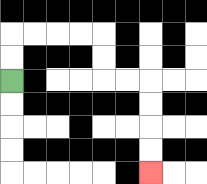{'start': '[0, 3]', 'end': '[6, 7]', 'path_directions': 'U,U,R,R,R,R,D,D,R,R,D,D,D,D', 'path_coordinates': '[[0, 3], [0, 2], [0, 1], [1, 1], [2, 1], [3, 1], [4, 1], [4, 2], [4, 3], [5, 3], [6, 3], [6, 4], [6, 5], [6, 6], [6, 7]]'}